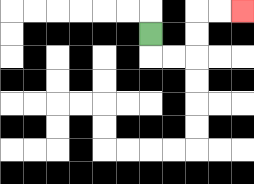{'start': '[6, 1]', 'end': '[10, 0]', 'path_directions': 'D,R,R,U,U,R,R', 'path_coordinates': '[[6, 1], [6, 2], [7, 2], [8, 2], [8, 1], [8, 0], [9, 0], [10, 0]]'}